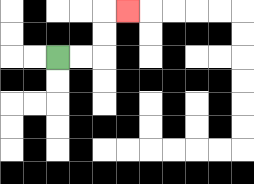{'start': '[2, 2]', 'end': '[5, 0]', 'path_directions': 'R,R,U,U,R', 'path_coordinates': '[[2, 2], [3, 2], [4, 2], [4, 1], [4, 0], [5, 0]]'}